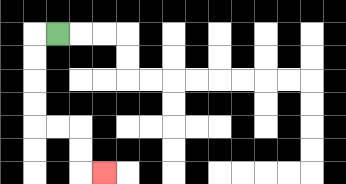{'start': '[2, 1]', 'end': '[4, 7]', 'path_directions': 'L,D,D,D,D,R,R,D,D,R', 'path_coordinates': '[[2, 1], [1, 1], [1, 2], [1, 3], [1, 4], [1, 5], [2, 5], [3, 5], [3, 6], [3, 7], [4, 7]]'}